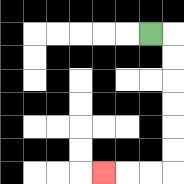{'start': '[6, 1]', 'end': '[4, 7]', 'path_directions': 'R,D,D,D,D,D,D,L,L,L', 'path_coordinates': '[[6, 1], [7, 1], [7, 2], [7, 3], [7, 4], [7, 5], [7, 6], [7, 7], [6, 7], [5, 7], [4, 7]]'}